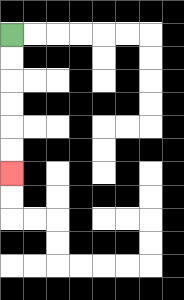{'start': '[0, 1]', 'end': '[0, 7]', 'path_directions': 'D,D,D,D,D,D', 'path_coordinates': '[[0, 1], [0, 2], [0, 3], [0, 4], [0, 5], [0, 6], [0, 7]]'}